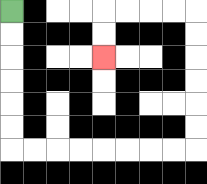{'start': '[0, 0]', 'end': '[4, 2]', 'path_directions': 'D,D,D,D,D,D,R,R,R,R,R,R,R,R,U,U,U,U,U,U,L,L,L,L,D,D', 'path_coordinates': '[[0, 0], [0, 1], [0, 2], [0, 3], [0, 4], [0, 5], [0, 6], [1, 6], [2, 6], [3, 6], [4, 6], [5, 6], [6, 6], [7, 6], [8, 6], [8, 5], [8, 4], [8, 3], [8, 2], [8, 1], [8, 0], [7, 0], [6, 0], [5, 0], [4, 0], [4, 1], [4, 2]]'}